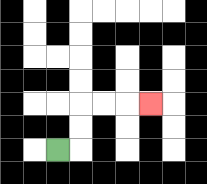{'start': '[2, 6]', 'end': '[6, 4]', 'path_directions': 'R,U,U,R,R,R', 'path_coordinates': '[[2, 6], [3, 6], [3, 5], [3, 4], [4, 4], [5, 4], [6, 4]]'}